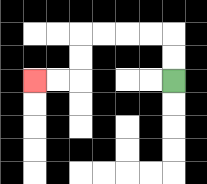{'start': '[7, 3]', 'end': '[1, 3]', 'path_directions': 'U,U,L,L,L,L,D,D,L,L', 'path_coordinates': '[[7, 3], [7, 2], [7, 1], [6, 1], [5, 1], [4, 1], [3, 1], [3, 2], [3, 3], [2, 3], [1, 3]]'}